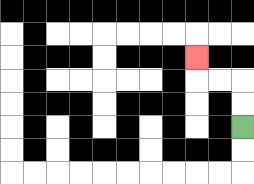{'start': '[10, 5]', 'end': '[8, 2]', 'path_directions': 'U,U,L,L,U', 'path_coordinates': '[[10, 5], [10, 4], [10, 3], [9, 3], [8, 3], [8, 2]]'}